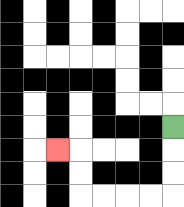{'start': '[7, 5]', 'end': '[2, 6]', 'path_directions': 'D,D,D,L,L,L,L,U,U,L', 'path_coordinates': '[[7, 5], [7, 6], [7, 7], [7, 8], [6, 8], [5, 8], [4, 8], [3, 8], [3, 7], [3, 6], [2, 6]]'}